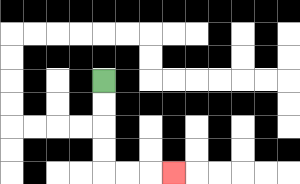{'start': '[4, 3]', 'end': '[7, 7]', 'path_directions': 'D,D,D,D,R,R,R', 'path_coordinates': '[[4, 3], [4, 4], [4, 5], [4, 6], [4, 7], [5, 7], [6, 7], [7, 7]]'}